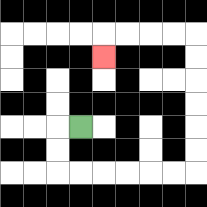{'start': '[3, 5]', 'end': '[4, 2]', 'path_directions': 'L,D,D,R,R,R,R,R,R,U,U,U,U,U,U,L,L,L,L,D', 'path_coordinates': '[[3, 5], [2, 5], [2, 6], [2, 7], [3, 7], [4, 7], [5, 7], [6, 7], [7, 7], [8, 7], [8, 6], [8, 5], [8, 4], [8, 3], [8, 2], [8, 1], [7, 1], [6, 1], [5, 1], [4, 1], [4, 2]]'}